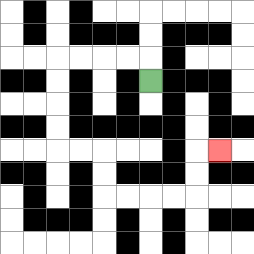{'start': '[6, 3]', 'end': '[9, 6]', 'path_directions': 'U,L,L,L,L,D,D,D,D,R,R,D,D,R,R,R,R,U,U,R', 'path_coordinates': '[[6, 3], [6, 2], [5, 2], [4, 2], [3, 2], [2, 2], [2, 3], [2, 4], [2, 5], [2, 6], [3, 6], [4, 6], [4, 7], [4, 8], [5, 8], [6, 8], [7, 8], [8, 8], [8, 7], [8, 6], [9, 6]]'}